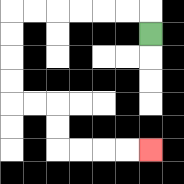{'start': '[6, 1]', 'end': '[6, 6]', 'path_directions': 'U,L,L,L,L,L,L,D,D,D,D,R,R,D,D,R,R,R,R', 'path_coordinates': '[[6, 1], [6, 0], [5, 0], [4, 0], [3, 0], [2, 0], [1, 0], [0, 0], [0, 1], [0, 2], [0, 3], [0, 4], [1, 4], [2, 4], [2, 5], [2, 6], [3, 6], [4, 6], [5, 6], [6, 6]]'}